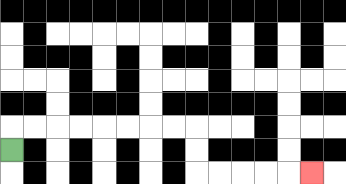{'start': '[0, 6]', 'end': '[13, 7]', 'path_directions': 'U,R,R,R,R,R,R,R,R,D,D,R,R,R,R,R', 'path_coordinates': '[[0, 6], [0, 5], [1, 5], [2, 5], [3, 5], [4, 5], [5, 5], [6, 5], [7, 5], [8, 5], [8, 6], [8, 7], [9, 7], [10, 7], [11, 7], [12, 7], [13, 7]]'}